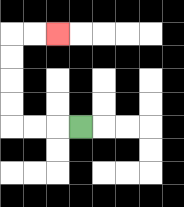{'start': '[3, 5]', 'end': '[2, 1]', 'path_directions': 'L,L,L,U,U,U,U,R,R', 'path_coordinates': '[[3, 5], [2, 5], [1, 5], [0, 5], [0, 4], [0, 3], [0, 2], [0, 1], [1, 1], [2, 1]]'}